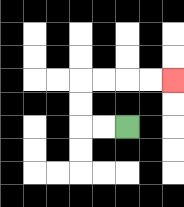{'start': '[5, 5]', 'end': '[7, 3]', 'path_directions': 'L,L,U,U,R,R,R,R', 'path_coordinates': '[[5, 5], [4, 5], [3, 5], [3, 4], [3, 3], [4, 3], [5, 3], [6, 3], [7, 3]]'}